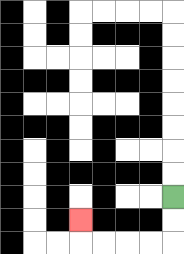{'start': '[7, 8]', 'end': '[3, 9]', 'path_directions': 'D,D,L,L,L,L,U', 'path_coordinates': '[[7, 8], [7, 9], [7, 10], [6, 10], [5, 10], [4, 10], [3, 10], [3, 9]]'}